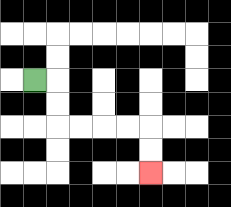{'start': '[1, 3]', 'end': '[6, 7]', 'path_directions': 'R,D,D,R,R,R,R,D,D', 'path_coordinates': '[[1, 3], [2, 3], [2, 4], [2, 5], [3, 5], [4, 5], [5, 5], [6, 5], [6, 6], [6, 7]]'}